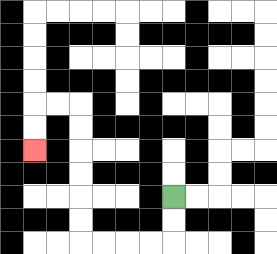{'start': '[7, 8]', 'end': '[1, 6]', 'path_directions': 'D,D,L,L,L,L,U,U,U,U,U,U,L,L,D,D', 'path_coordinates': '[[7, 8], [7, 9], [7, 10], [6, 10], [5, 10], [4, 10], [3, 10], [3, 9], [3, 8], [3, 7], [3, 6], [3, 5], [3, 4], [2, 4], [1, 4], [1, 5], [1, 6]]'}